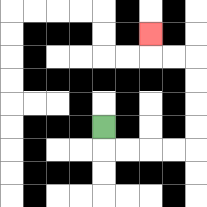{'start': '[4, 5]', 'end': '[6, 1]', 'path_directions': 'D,R,R,R,R,U,U,U,U,L,L,U', 'path_coordinates': '[[4, 5], [4, 6], [5, 6], [6, 6], [7, 6], [8, 6], [8, 5], [8, 4], [8, 3], [8, 2], [7, 2], [6, 2], [6, 1]]'}